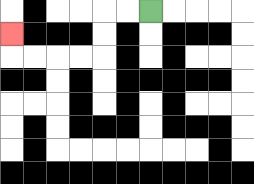{'start': '[6, 0]', 'end': '[0, 1]', 'path_directions': 'L,L,D,D,L,L,L,L,U', 'path_coordinates': '[[6, 0], [5, 0], [4, 0], [4, 1], [4, 2], [3, 2], [2, 2], [1, 2], [0, 2], [0, 1]]'}